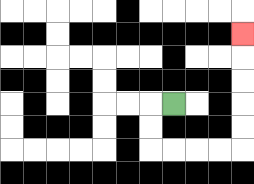{'start': '[7, 4]', 'end': '[10, 1]', 'path_directions': 'L,D,D,R,R,R,R,U,U,U,U,U', 'path_coordinates': '[[7, 4], [6, 4], [6, 5], [6, 6], [7, 6], [8, 6], [9, 6], [10, 6], [10, 5], [10, 4], [10, 3], [10, 2], [10, 1]]'}